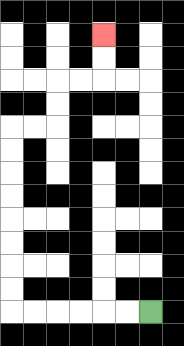{'start': '[6, 13]', 'end': '[4, 1]', 'path_directions': 'L,L,L,L,L,L,U,U,U,U,U,U,U,U,R,R,U,U,R,R,U,U', 'path_coordinates': '[[6, 13], [5, 13], [4, 13], [3, 13], [2, 13], [1, 13], [0, 13], [0, 12], [0, 11], [0, 10], [0, 9], [0, 8], [0, 7], [0, 6], [0, 5], [1, 5], [2, 5], [2, 4], [2, 3], [3, 3], [4, 3], [4, 2], [4, 1]]'}